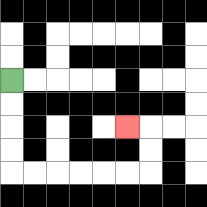{'start': '[0, 3]', 'end': '[5, 5]', 'path_directions': 'D,D,D,D,R,R,R,R,R,R,U,U,L', 'path_coordinates': '[[0, 3], [0, 4], [0, 5], [0, 6], [0, 7], [1, 7], [2, 7], [3, 7], [4, 7], [5, 7], [6, 7], [6, 6], [6, 5], [5, 5]]'}